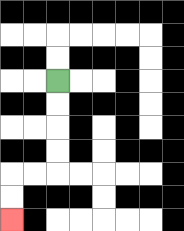{'start': '[2, 3]', 'end': '[0, 9]', 'path_directions': 'D,D,D,D,L,L,D,D', 'path_coordinates': '[[2, 3], [2, 4], [2, 5], [2, 6], [2, 7], [1, 7], [0, 7], [0, 8], [0, 9]]'}